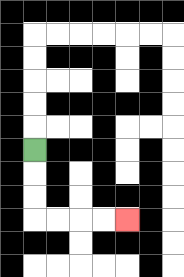{'start': '[1, 6]', 'end': '[5, 9]', 'path_directions': 'D,D,D,R,R,R,R', 'path_coordinates': '[[1, 6], [1, 7], [1, 8], [1, 9], [2, 9], [3, 9], [4, 9], [5, 9]]'}